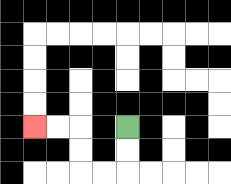{'start': '[5, 5]', 'end': '[1, 5]', 'path_directions': 'D,D,L,L,U,U,L,L', 'path_coordinates': '[[5, 5], [5, 6], [5, 7], [4, 7], [3, 7], [3, 6], [3, 5], [2, 5], [1, 5]]'}